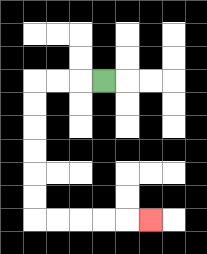{'start': '[4, 3]', 'end': '[6, 9]', 'path_directions': 'L,L,L,D,D,D,D,D,D,R,R,R,R,R', 'path_coordinates': '[[4, 3], [3, 3], [2, 3], [1, 3], [1, 4], [1, 5], [1, 6], [1, 7], [1, 8], [1, 9], [2, 9], [3, 9], [4, 9], [5, 9], [6, 9]]'}